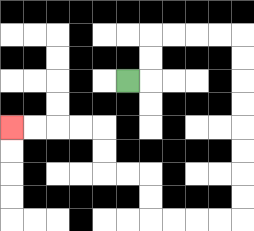{'start': '[5, 3]', 'end': '[0, 5]', 'path_directions': 'R,U,U,R,R,R,R,D,D,D,D,D,D,D,D,L,L,L,L,U,U,L,L,U,U,L,L,L,L', 'path_coordinates': '[[5, 3], [6, 3], [6, 2], [6, 1], [7, 1], [8, 1], [9, 1], [10, 1], [10, 2], [10, 3], [10, 4], [10, 5], [10, 6], [10, 7], [10, 8], [10, 9], [9, 9], [8, 9], [7, 9], [6, 9], [6, 8], [6, 7], [5, 7], [4, 7], [4, 6], [4, 5], [3, 5], [2, 5], [1, 5], [0, 5]]'}